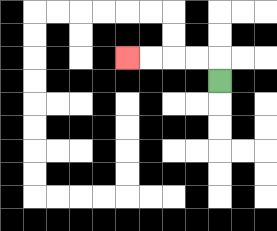{'start': '[9, 3]', 'end': '[5, 2]', 'path_directions': 'U,L,L,L,L', 'path_coordinates': '[[9, 3], [9, 2], [8, 2], [7, 2], [6, 2], [5, 2]]'}